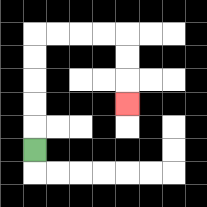{'start': '[1, 6]', 'end': '[5, 4]', 'path_directions': 'U,U,U,U,U,R,R,R,R,D,D,D', 'path_coordinates': '[[1, 6], [1, 5], [1, 4], [1, 3], [1, 2], [1, 1], [2, 1], [3, 1], [4, 1], [5, 1], [5, 2], [5, 3], [5, 4]]'}